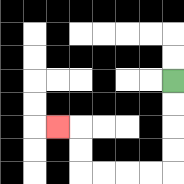{'start': '[7, 3]', 'end': '[2, 5]', 'path_directions': 'D,D,D,D,L,L,L,L,U,U,L', 'path_coordinates': '[[7, 3], [7, 4], [7, 5], [7, 6], [7, 7], [6, 7], [5, 7], [4, 7], [3, 7], [3, 6], [3, 5], [2, 5]]'}